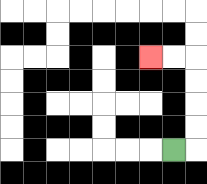{'start': '[7, 6]', 'end': '[6, 2]', 'path_directions': 'R,U,U,U,U,L,L', 'path_coordinates': '[[7, 6], [8, 6], [8, 5], [8, 4], [8, 3], [8, 2], [7, 2], [6, 2]]'}